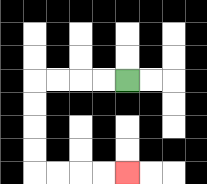{'start': '[5, 3]', 'end': '[5, 7]', 'path_directions': 'L,L,L,L,D,D,D,D,R,R,R,R', 'path_coordinates': '[[5, 3], [4, 3], [3, 3], [2, 3], [1, 3], [1, 4], [1, 5], [1, 6], [1, 7], [2, 7], [3, 7], [4, 7], [5, 7]]'}